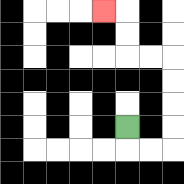{'start': '[5, 5]', 'end': '[4, 0]', 'path_directions': 'D,R,R,U,U,U,U,L,L,U,U,L', 'path_coordinates': '[[5, 5], [5, 6], [6, 6], [7, 6], [7, 5], [7, 4], [7, 3], [7, 2], [6, 2], [5, 2], [5, 1], [5, 0], [4, 0]]'}